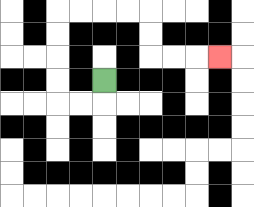{'start': '[4, 3]', 'end': '[9, 2]', 'path_directions': 'D,L,L,U,U,U,U,R,R,R,R,D,D,R,R,R', 'path_coordinates': '[[4, 3], [4, 4], [3, 4], [2, 4], [2, 3], [2, 2], [2, 1], [2, 0], [3, 0], [4, 0], [5, 0], [6, 0], [6, 1], [6, 2], [7, 2], [8, 2], [9, 2]]'}